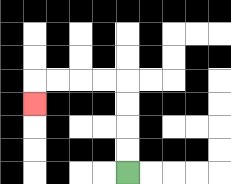{'start': '[5, 7]', 'end': '[1, 4]', 'path_directions': 'U,U,U,U,L,L,L,L,D', 'path_coordinates': '[[5, 7], [5, 6], [5, 5], [5, 4], [5, 3], [4, 3], [3, 3], [2, 3], [1, 3], [1, 4]]'}